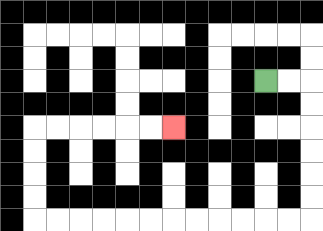{'start': '[11, 3]', 'end': '[7, 5]', 'path_directions': 'R,R,D,D,D,D,D,D,L,L,L,L,L,L,L,L,L,L,L,L,U,U,U,U,R,R,R,R,R,R', 'path_coordinates': '[[11, 3], [12, 3], [13, 3], [13, 4], [13, 5], [13, 6], [13, 7], [13, 8], [13, 9], [12, 9], [11, 9], [10, 9], [9, 9], [8, 9], [7, 9], [6, 9], [5, 9], [4, 9], [3, 9], [2, 9], [1, 9], [1, 8], [1, 7], [1, 6], [1, 5], [2, 5], [3, 5], [4, 5], [5, 5], [6, 5], [7, 5]]'}